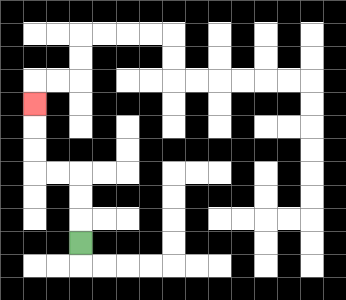{'start': '[3, 10]', 'end': '[1, 4]', 'path_directions': 'U,U,U,L,L,U,U,U', 'path_coordinates': '[[3, 10], [3, 9], [3, 8], [3, 7], [2, 7], [1, 7], [1, 6], [1, 5], [1, 4]]'}